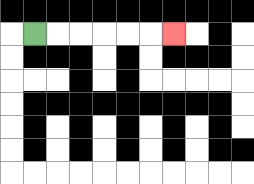{'start': '[1, 1]', 'end': '[7, 1]', 'path_directions': 'R,R,R,R,R,R', 'path_coordinates': '[[1, 1], [2, 1], [3, 1], [4, 1], [5, 1], [6, 1], [7, 1]]'}